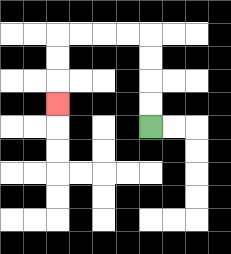{'start': '[6, 5]', 'end': '[2, 4]', 'path_directions': 'U,U,U,U,L,L,L,L,D,D,D', 'path_coordinates': '[[6, 5], [6, 4], [6, 3], [6, 2], [6, 1], [5, 1], [4, 1], [3, 1], [2, 1], [2, 2], [2, 3], [2, 4]]'}